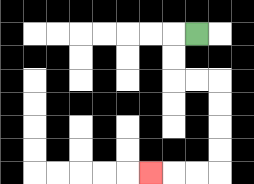{'start': '[8, 1]', 'end': '[6, 7]', 'path_directions': 'L,D,D,R,R,D,D,D,D,L,L,L', 'path_coordinates': '[[8, 1], [7, 1], [7, 2], [7, 3], [8, 3], [9, 3], [9, 4], [9, 5], [9, 6], [9, 7], [8, 7], [7, 7], [6, 7]]'}